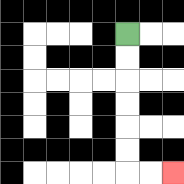{'start': '[5, 1]', 'end': '[7, 7]', 'path_directions': 'D,D,D,D,D,D,R,R', 'path_coordinates': '[[5, 1], [5, 2], [5, 3], [5, 4], [5, 5], [5, 6], [5, 7], [6, 7], [7, 7]]'}